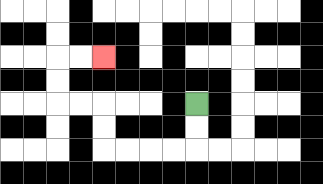{'start': '[8, 4]', 'end': '[4, 2]', 'path_directions': 'D,D,L,L,L,L,U,U,L,L,U,U,R,R', 'path_coordinates': '[[8, 4], [8, 5], [8, 6], [7, 6], [6, 6], [5, 6], [4, 6], [4, 5], [4, 4], [3, 4], [2, 4], [2, 3], [2, 2], [3, 2], [4, 2]]'}